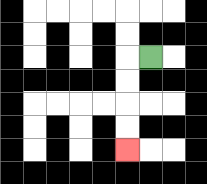{'start': '[6, 2]', 'end': '[5, 6]', 'path_directions': 'L,D,D,D,D', 'path_coordinates': '[[6, 2], [5, 2], [5, 3], [5, 4], [5, 5], [5, 6]]'}